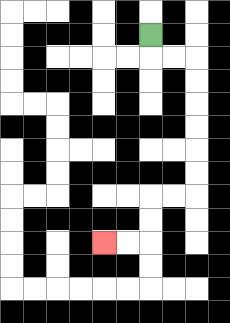{'start': '[6, 1]', 'end': '[4, 10]', 'path_directions': 'D,R,R,D,D,D,D,D,D,L,L,D,D,L,L', 'path_coordinates': '[[6, 1], [6, 2], [7, 2], [8, 2], [8, 3], [8, 4], [8, 5], [8, 6], [8, 7], [8, 8], [7, 8], [6, 8], [6, 9], [6, 10], [5, 10], [4, 10]]'}